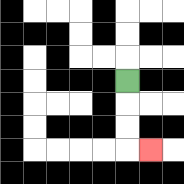{'start': '[5, 3]', 'end': '[6, 6]', 'path_directions': 'D,D,D,R', 'path_coordinates': '[[5, 3], [5, 4], [5, 5], [5, 6], [6, 6]]'}